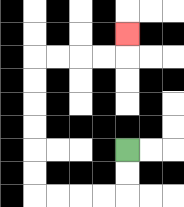{'start': '[5, 6]', 'end': '[5, 1]', 'path_directions': 'D,D,L,L,L,L,U,U,U,U,U,U,R,R,R,R,U', 'path_coordinates': '[[5, 6], [5, 7], [5, 8], [4, 8], [3, 8], [2, 8], [1, 8], [1, 7], [1, 6], [1, 5], [1, 4], [1, 3], [1, 2], [2, 2], [3, 2], [4, 2], [5, 2], [5, 1]]'}